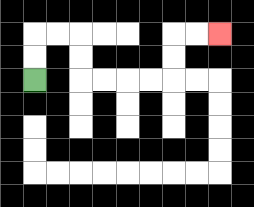{'start': '[1, 3]', 'end': '[9, 1]', 'path_directions': 'U,U,R,R,D,D,R,R,R,R,U,U,R,R', 'path_coordinates': '[[1, 3], [1, 2], [1, 1], [2, 1], [3, 1], [3, 2], [3, 3], [4, 3], [5, 3], [6, 3], [7, 3], [7, 2], [7, 1], [8, 1], [9, 1]]'}